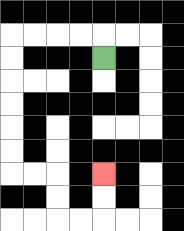{'start': '[4, 2]', 'end': '[4, 7]', 'path_directions': 'U,L,L,L,L,D,D,D,D,D,D,R,R,D,D,R,R,U,U', 'path_coordinates': '[[4, 2], [4, 1], [3, 1], [2, 1], [1, 1], [0, 1], [0, 2], [0, 3], [0, 4], [0, 5], [0, 6], [0, 7], [1, 7], [2, 7], [2, 8], [2, 9], [3, 9], [4, 9], [4, 8], [4, 7]]'}